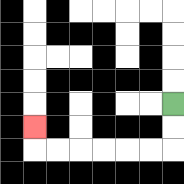{'start': '[7, 4]', 'end': '[1, 5]', 'path_directions': 'D,D,L,L,L,L,L,L,U', 'path_coordinates': '[[7, 4], [7, 5], [7, 6], [6, 6], [5, 6], [4, 6], [3, 6], [2, 6], [1, 6], [1, 5]]'}